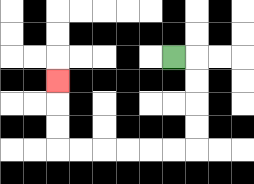{'start': '[7, 2]', 'end': '[2, 3]', 'path_directions': 'R,D,D,D,D,L,L,L,L,L,L,U,U,U', 'path_coordinates': '[[7, 2], [8, 2], [8, 3], [8, 4], [8, 5], [8, 6], [7, 6], [6, 6], [5, 6], [4, 6], [3, 6], [2, 6], [2, 5], [2, 4], [2, 3]]'}